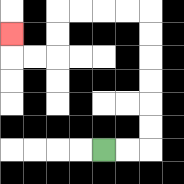{'start': '[4, 6]', 'end': '[0, 1]', 'path_directions': 'R,R,U,U,U,U,U,U,L,L,L,L,D,D,L,L,U', 'path_coordinates': '[[4, 6], [5, 6], [6, 6], [6, 5], [6, 4], [6, 3], [6, 2], [6, 1], [6, 0], [5, 0], [4, 0], [3, 0], [2, 0], [2, 1], [2, 2], [1, 2], [0, 2], [0, 1]]'}